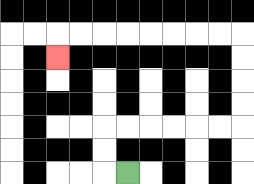{'start': '[5, 7]', 'end': '[2, 2]', 'path_directions': 'L,U,U,R,R,R,R,R,R,U,U,U,U,L,L,L,L,L,L,L,L,D', 'path_coordinates': '[[5, 7], [4, 7], [4, 6], [4, 5], [5, 5], [6, 5], [7, 5], [8, 5], [9, 5], [10, 5], [10, 4], [10, 3], [10, 2], [10, 1], [9, 1], [8, 1], [7, 1], [6, 1], [5, 1], [4, 1], [3, 1], [2, 1], [2, 2]]'}